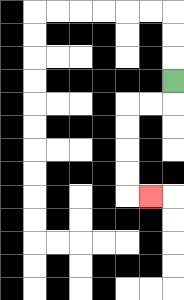{'start': '[7, 3]', 'end': '[6, 8]', 'path_directions': 'D,L,L,D,D,D,D,R', 'path_coordinates': '[[7, 3], [7, 4], [6, 4], [5, 4], [5, 5], [5, 6], [5, 7], [5, 8], [6, 8]]'}